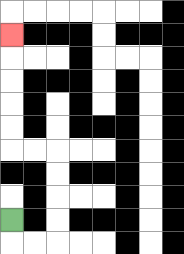{'start': '[0, 9]', 'end': '[0, 1]', 'path_directions': 'D,R,R,U,U,U,U,L,L,U,U,U,U,U', 'path_coordinates': '[[0, 9], [0, 10], [1, 10], [2, 10], [2, 9], [2, 8], [2, 7], [2, 6], [1, 6], [0, 6], [0, 5], [0, 4], [0, 3], [0, 2], [0, 1]]'}